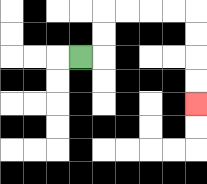{'start': '[3, 2]', 'end': '[8, 4]', 'path_directions': 'R,U,U,R,R,R,R,D,D,D,D', 'path_coordinates': '[[3, 2], [4, 2], [4, 1], [4, 0], [5, 0], [6, 0], [7, 0], [8, 0], [8, 1], [8, 2], [8, 3], [8, 4]]'}